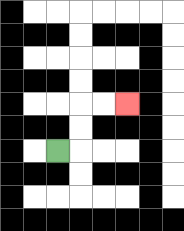{'start': '[2, 6]', 'end': '[5, 4]', 'path_directions': 'R,U,U,R,R', 'path_coordinates': '[[2, 6], [3, 6], [3, 5], [3, 4], [4, 4], [5, 4]]'}